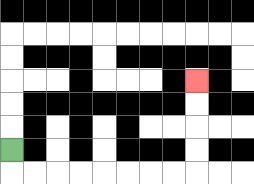{'start': '[0, 6]', 'end': '[8, 3]', 'path_directions': 'D,R,R,R,R,R,R,R,R,U,U,U,U', 'path_coordinates': '[[0, 6], [0, 7], [1, 7], [2, 7], [3, 7], [4, 7], [5, 7], [6, 7], [7, 7], [8, 7], [8, 6], [8, 5], [8, 4], [8, 3]]'}